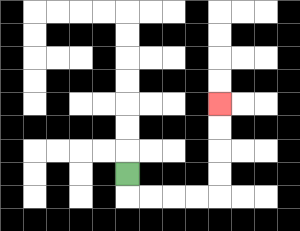{'start': '[5, 7]', 'end': '[9, 4]', 'path_directions': 'D,R,R,R,R,U,U,U,U', 'path_coordinates': '[[5, 7], [5, 8], [6, 8], [7, 8], [8, 8], [9, 8], [9, 7], [9, 6], [9, 5], [9, 4]]'}